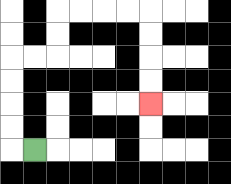{'start': '[1, 6]', 'end': '[6, 4]', 'path_directions': 'L,U,U,U,U,R,R,U,U,R,R,R,R,D,D,D,D', 'path_coordinates': '[[1, 6], [0, 6], [0, 5], [0, 4], [0, 3], [0, 2], [1, 2], [2, 2], [2, 1], [2, 0], [3, 0], [4, 0], [5, 0], [6, 0], [6, 1], [6, 2], [6, 3], [6, 4]]'}